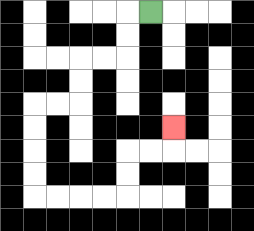{'start': '[6, 0]', 'end': '[7, 5]', 'path_directions': 'L,D,D,L,L,D,D,L,L,D,D,D,D,R,R,R,R,U,U,R,R,U', 'path_coordinates': '[[6, 0], [5, 0], [5, 1], [5, 2], [4, 2], [3, 2], [3, 3], [3, 4], [2, 4], [1, 4], [1, 5], [1, 6], [1, 7], [1, 8], [2, 8], [3, 8], [4, 8], [5, 8], [5, 7], [5, 6], [6, 6], [7, 6], [7, 5]]'}